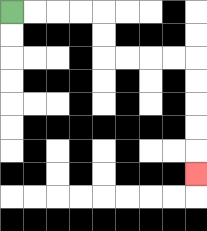{'start': '[0, 0]', 'end': '[8, 7]', 'path_directions': 'R,R,R,R,D,D,R,R,R,R,D,D,D,D,D', 'path_coordinates': '[[0, 0], [1, 0], [2, 0], [3, 0], [4, 0], [4, 1], [4, 2], [5, 2], [6, 2], [7, 2], [8, 2], [8, 3], [8, 4], [8, 5], [8, 6], [8, 7]]'}